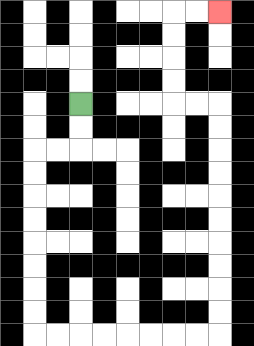{'start': '[3, 4]', 'end': '[9, 0]', 'path_directions': 'D,D,L,L,D,D,D,D,D,D,D,D,R,R,R,R,R,R,R,R,U,U,U,U,U,U,U,U,U,U,L,L,U,U,U,U,R,R', 'path_coordinates': '[[3, 4], [3, 5], [3, 6], [2, 6], [1, 6], [1, 7], [1, 8], [1, 9], [1, 10], [1, 11], [1, 12], [1, 13], [1, 14], [2, 14], [3, 14], [4, 14], [5, 14], [6, 14], [7, 14], [8, 14], [9, 14], [9, 13], [9, 12], [9, 11], [9, 10], [9, 9], [9, 8], [9, 7], [9, 6], [9, 5], [9, 4], [8, 4], [7, 4], [7, 3], [7, 2], [7, 1], [7, 0], [8, 0], [9, 0]]'}